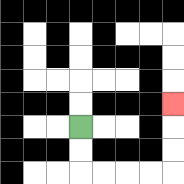{'start': '[3, 5]', 'end': '[7, 4]', 'path_directions': 'D,D,R,R,R,R,U,U,U', 'path_coordinates': '[[3, 5], [3, 6], [3, 7], [4, 7], [5, 7], [6, 7], [7, 7], [7, 6], [7, 5], [7, 4]]'}